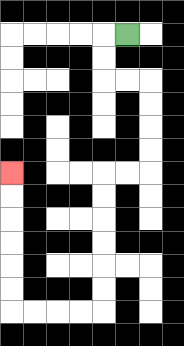{'start': '[5, 1]', 'end': '[0, 7]', 'path_directions': 'L,D,D,R,R,D,D,D,D,L,L,D,D,D,D,D,D,L,L,L,L,U,U,U,U,U,U', 'path_coordinates': '[[5, 1], [4, 1], [4, 2], [4, 3], [5, 3], [6, 3], [6, 4], [6, 5], [6, 6], [6, 7], [5, 7], [4, 7], [4, 8], [4, 9], [4, 10], [4, 11], [4, 12], [4, 13], [3, 13], [2, 13], [1, 13], [0, 13], [0, 12], [0, 11], [0, 10], [0, 9], [0, 8], [0, 7]]'}